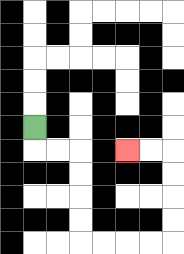{'start': '[1, 5]', 'end': '[5, 6]', 'path_directions': 'D,R,R,D,D,D,D,R,R,R,R,U,U,U,U,L,L', 'path_coordinates': '[[1, 5], [1, 6], [2, 6], [3, 6], [3, 7], [3, 8], [3, 9], [3, 10], [4, 10], [5, 10], [6, 10], [7, 10], [7, 9], [7, 8], [7, 7], [7, 6], [6, 6], [5, 6]]'}